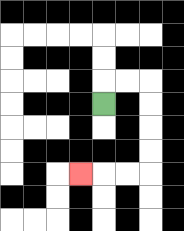{'start': '[4, 4]', 'end': '[3, 7]', 'path_directions': 'U,R,R,D,D,D,D,L,L,L', 'path_coordinates': '[[4, 4], [4, 3], [5, 3], [6, 3], [6, 4], [6, 5], [6, 6], [6, 7], [5, 7], [4, 7], [3, 7]]'}